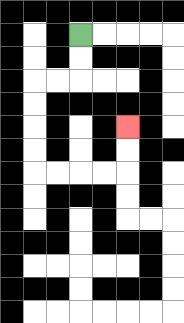{'start': '[3, 1]', 'end': '[5, 5]', 'path_directions': 'D,D,L,L,D,D,D,D,R,R,R,R,U,U', 'path_coordinates': '[[3, 1], [3, 2], [3, 3], [2, 3], [1, 3], [1, 4], [1, 5], [1, 6], [1, 7], [2, 7], [3, 7], [4, 7], [5, 7], [5, 6], [5, 5]]'}